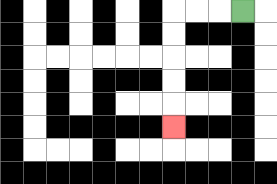{'start': '[10, 0]', 'end': '[7, 5]', 'path_directions': 'L,L,L,D,D,D,D,D', 'path_coordinates': '[[10, 0], [9, 0], [8, 0], [7, 0], [7, 1], [7, 2], [7, 3], [7, 4], [7, 5]]'}